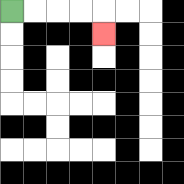{'start': '[0, 0]', 'end': '[4, 1]', 'path_directions': 'R,R,R,R,D', 'path_coordinates': '[[0, 0], [1, 0], [2, 0], [3, 0], [4, 0], [4, 1]]'}